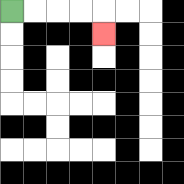{'start': '[0, 0]', 'end': '[4, 1]', 'path_directions': 'R,R,R,R,D', 'path_coordinates': '[[0, 0], [1, 0], [2, 0], [3, 0], [4, 0], [4, 1]]'}